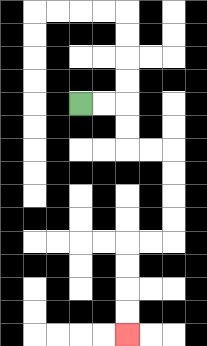{'start': '[3, 4]', 'end': '[5, 14]', 'path_directions': 'R,R,D,D,R,R,D,D,D,D,L,L,D,D,D,D', 'path_coordinates': '[[3, 4], [4, 4], [5, 4], [5, 5], [5, 6], [6, 6], [7, 6], [7, 7], [7, 8], [7, 9], [7, 10], [6, 10], [5, 10], [5, 11], [5, 12], [5, 13], [5, 14]]'}